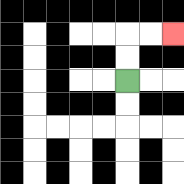{'start': '[5, 3]', 'end': '[7, 1]', 'path_directions': 'U,U,R,R', 'path_coordinates': '[[5, 3], [5, 2], [5, 1], [6, 1], [7, 1]]'}